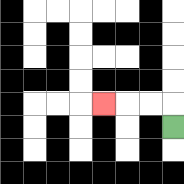{'start': '[7, 5]', 'end': '[4, 4]', 'path_directions': 'U,L,L,L', 'path_coordinates': '[[7, 5], [7, 4], [6, 4], [5, 4], [4, 4]]'}